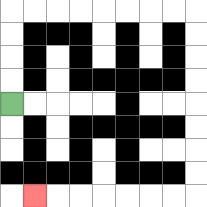{'start': '[0, 4]', 'end': '[1, 8]', 'path_directions': 'U,U,U,U,R,R,R,R,R,R,R,R,D,D,D,D,D,D,D,D,L,L,L,L,L,L,L', 'path_coordinates': '[[0, 4], [0, 3], [0, 2], [0, 1], [0, 0], [1, 0], [2, 0], [3, 0], [4, 0], [5, 0], [6, 0], [7, 0], [8, 0], [8, 1], [8, 2], [8, 3], [8, 4], [8, 5], [8, 6], [8, 7], [8, 8], [7, 8], [6, 8], [5, 8], [4, 8], [3, 8], [2, 8], [1, 8]]'}